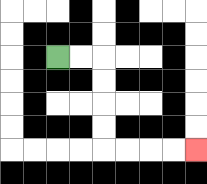{'start': '[2, 2]', 'end': '[8, 6]', 'path_directions': 'R,R,D,D,D,D,R,R,R,R', 'path_coordinates': '[[2, 2], [3, 2], [4, 2], [4, 3], [4, 4], [4, 5], [4, 6], [5, 6], [6, 6], [7, 6], [8, 6]]'}